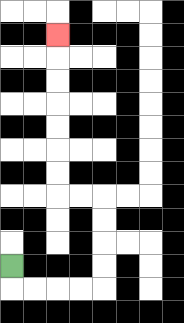{'start': '[0, 11]', 'end': '[2, 1]', 'path_directions': 'D,R,R,R,R,U,U,U,U,L,L,U,U,U,U,U,U,U', 'path_coordinates': '[[0, 11], [0, 12], [1, 12], [2, 12], [3, 12], [4, 12], [4, 11], [4, 10], [4, 9], [4, 8], [3, 8], [2, 8], [2, 7], [2, 6], [2, 5], [2, 4], [2, 3], [2, 2], [2, 1]]'}